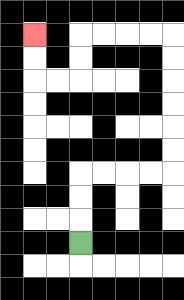{'start': '[3, 10]', 'end': '[1, 1]', 'path_directions': 'U,U,U,R,R,R,R,U,U,U,U,U,U,L,L,L,L,D,D,L,L,U,U', 'path_coordinates': '[[3, 10], [3, 9], [3, 8], [3, 7], [4, 7], [5, 7], [6, 7], [7, 7], [7, 6], [7, 5], [7, 4], [7, 3], [7, 2], [7, 1], [6, 1], [5, 1], [4, 1], [3, 1], [3, 2], [3, 3], [2, 3], [1, 3], [1, 2], [1, 1]]'}